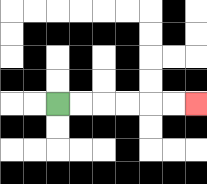{'start': '[2, 4]', 'end': '[8, 4]', 'path_directions': 'R,R,R,R,R,R', 'path_coordinates': '[[2, 4], [3, 4], [4, 4], [5, 4], [6, 4], [7, 4], [8, 4]]'}